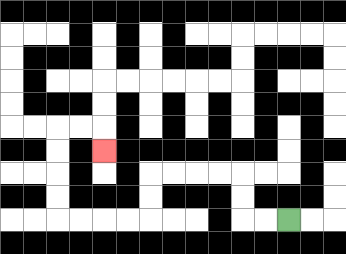{'start': '[12, 9]', 'end': '[4, 6]', 'path_directions': 'L,L,U,U,L,L,L,L,D,D,L,L,L,L,U,U,U,U,R,R,D', 'path_coordinates': '[[12, 9], [11, 9], [10, 9], [10, 8], [10, 7], [9, 7], [8, 7], [7, 7], [6, 7], [6, 8], [6, 9], [5, 9], [4, 9], [3, 9], [2, 9], [2, 8], [2, 7], [2, 6], [2, 5], [3, 5], [4, 5], [4, 6]]'}